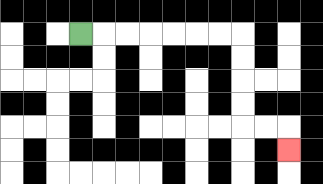{'start': '[3, 1]', 'end': '[12, 6]', 'path_directions': 'R,R,R,R,R,R,R,D,D,D,D,R,R,D', 'path_coordinates': '[[3, 1], [4, 1], [5, 1], [6, 1], [7, 1], [8, 1], [9, 1], [10, 1], [10, 2], [10, 3], [10, 4], [10, 5], [11, 5], [12, 5], [12, 6]]'}